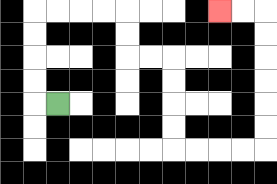{'start': '[2, 4]', 'end': '[9, 0]', 'path_directions': 'L,U,U,U,U,R,R,R,R,D,D,R,R,D,D,D,D,R,R,R,R,U,U,U,U,U,U,L,L', 'path_coordinates': '[[2, 4], [1, 4], [1, 3], [1, 2], [1, 1], [1, 0], [2, 0], [3, 0], [4, 0], [5, 0], [5, 1], [5, 2], [6, 2], [7, 2], [7, 3], [7, 4], [7, 5], [7, 6], [8, 6], [9, 6], [10, 6], [11, 6], [11, 5], [11, 4], [11, 3], [11, 2], [11, 1], [11, 0], [10, 0], [9, 0]]'}